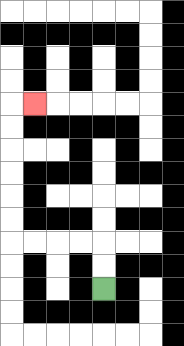{'start': '[4, 12]', 'end': '[1, 4]', 'path_directions': 'U,U,L,L,L,L,U,U,U,U,U,U,R', 'path_coordinates': '[[4, 12], [4, 11], [4, 10], [3, 10], [2, 10], [1, 10], [0, 10], [0, 9], [0, 8], [0, 7], [0, 6], [0, 5], [0, 4], [1, 4]]'}